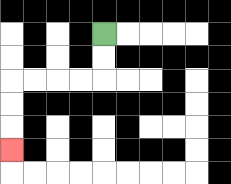{'start': '[4, 1]', 'end': '[0, 6]', 'path_directions': 'D,D,L,L,L,L,D,D,D', 'path_coordinates': '[[4, 1], [4, 2], [4, 3], [3, 3], [2, 3], [1, 3], [0, 3], [0, 4], [0, 5], [0, 6]]'}